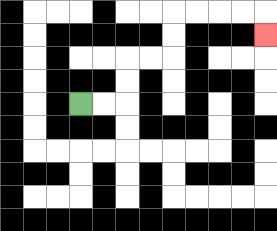{'start': '[3, 4]', 'end': '[11, 1]', 'path_directions': 'R,R,U,U,R,R,U,U,R,R,R,R,D', 'path_coordinates': '[[3, 4], [4, 4], [5, 4], [5, 3], [5, 2], [6, 2], [7, 2], [7, 1], [7, 0], [8, 0], [9, 0], [10, 0], [11, 0], [11, 1]]'}